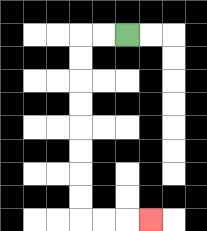{'start': '[5, 1]', 'end': '[6, 9]', 'path_directions': 'L,L,D,D,D,D,D,D,D,D,R,R,R', 'path_coordinates': '[[5, 1], [4, 1], [3, 1], [3, 2], [3, 3], [3, 4], [3, 5], [3, 6], [3, 7], [3, 8], [3, 9], [4, 9], [5, 9], [6, 9]]'}